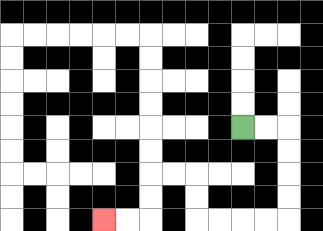{'start': '[10, 5]', 'end': '[4, 9]', 'path_directions': 'R,R,D,D,D,D,L,L,L,L,U,U,L,L,D,D,L,L', 'path_coordinates': '[[10, 5], [11, 5], [12, 5], [12, 6], [12, 7], [12, 8], [12, 9], [11, 9], [10, 9], [9, 9], [8, 9], [8, 8], [8, 7], [7, 7], [6, 7], [6, 8], [6, 9], [5, 9], [4, 9]]'}